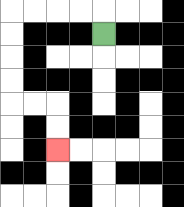{'start': '[4, 1]', 'end': '[2, 6]', 'path_directions': 'U,L,L,L,L,D,D,D,D,R,R,D,D', 'path_coordinates': '[[4, 1], [4, 0], [3, 0], [2, 0], [1, 0], [0, 0], [0, 1], [0, 2], [0, 3], [0, 4], [1, 4], [2, 4], [2, 5], [2, 6]]'}